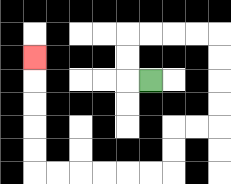{'start': '[6, 3]', 'end': '[1, 2]', 'path_directions': 'L,U,U,R,R,R,R,D,D,D,D,L,L,D,D,L,L,L,L,L,L,U,U,U,U,U', 'path_coordinates': '[[6, 3], [5, 3], [5, 2], [5, 1], [6, 1], [7, 1], [8, 1], [9, 1], [9, 2], [9, 3], [9, 4], [9, 5], [8, 5], [7, 5], [7, 6], [7, 7], [6, 7], [5, 7], [4, 7], [3, 7], [2, 7], [1, 7], [1, 6], [1, 5], [1, 4], [1, 3], [1, 2]]'}